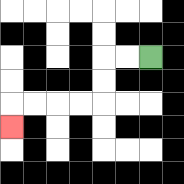{'start': '[6, 2]', 'end': '[0, 5]', 'path_directions': 'L,L,D,D,L,L,L,L,D', 'path_coordinates': '[[6, 2], [5, 2], [4, 2], [4, 3], [4, 4], [3, 4], [2, 4], [1, 4], [0, 4], [0, 5]]'}